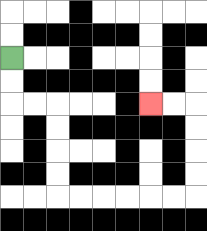{'start': '[0, 2]', 'end': '[6, 4]', 'path_directions': 'D,D,R,R,D,D,D,D,R,R,R,R,R,R,U,U,U,U,L,L', 'path_coordinates': '[[0, 2], [0, 3], [0, 4], [1, 4], [2, 4], [2, 5], [2, 6], [2, 7], [2, 8], [3, 8], [4, 8], [5, 8], [6, 8], [7, 8], [8, 8], [8, 7], [8, 6], [8, 5], [8, 4], [7, 4], [6, 4]]'}